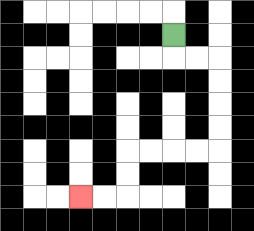{'start': '[7, 1]', 'end': '[3, 8]', 'path_directions': 'D,R,R,D,D,D,D,L,L,L,L,D,D,L,L', 'path_coordinates': '[[7, 1], [7, 2], [8, 2], [9, 2], [9, 3], [9, 4], [9, 5], [9, 6], [8, 6], [7, 6], [6, 6], [5, 6], [5, 7], [5, 8], [4, 8], [3, 8]]'}